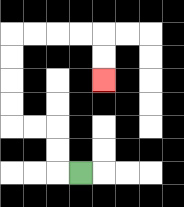{'start': '[3, 7]', 'end': '[4, 3]', 'path_directions': 'L,U,U,L,L,U,U,U,U,R,R,R,R,D,D', 'path_coordinates': '[[3, 7], [2, 7], [2, 6], [2, 5], [1, 5], [0, 5], [0, 4], [0, 3], [0, 2], [0, 1], [1, 1], [2, 1], [3, 1], [4, 1], [4, 2], [4, 3]]'}